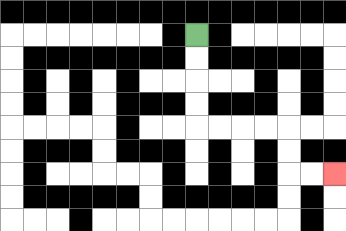{'start': '[8, 1]', 'end': '[14, 7]', 'path_directions': 'D,D,D,D,R,R,R,R,D,D,R,R', 'path_coordinates': '[[8, 1], [8, 2], [8, 3], [8, 4], [8, 5], [9, 5], [10, 5], [11, 5], [12, 5], [12, 6], [12, 7], [13, 7], [14, 7]]'}